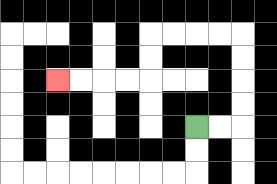{'start': '[8, 5]', 'end': '[2, 3]', 'path_directions': 'R,R,U,U,U,U,L,L,L,L,D,D,L,L,L,L', 'path_coordinates': '[[8, 5], [9, 5], [10, 5], [10, 4], [10, 3], [10, 2], [10, 1], [9, 1], [8, 1], [7, 1], [6, 1], [6, 2], [6, 3], [5, 3], [4, 3], [3, 3], [2, 3]]'}